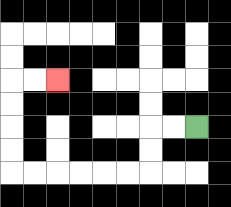{'start': '[8, 5]', 'end': '[2, 3]', 'path_directions': 'L,L,D,D,L,L,L,L,L,L,U,U,U,U,R,R', 'path_coordinates': '[[8, 5], [7, 5], [6, 5], [6, 6], [6, 7], [5, 7], [4, 7], [3, 7], [2, 7], [1, 7], [0, 7], [0, 6], [0, 5], [0, 4], [0, 3], [1, 3], [2, 3]]'}